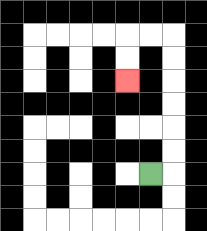{'start': '[6, 7]', 'end': '[5, 3]', 'path_directions': 'R,U,U,U,U,U,U,L,L,D,D', 'path_coordinates': '[[6, 7], [7, 7], [7, 6], [7, 5], [7, 4], [7, 3], [7, 2], [7, 1], [6, 1], [5, 1], [5, 2], [5, 3]]'}